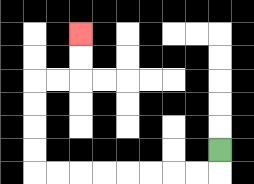{'start': '[9, 6]', 'end': '[3, 1]', 'path_directions': 'D,L,L,L,L,L,L,L,L,U,U,U,U,R,R,U,U', 'path_coordinates': '[[9, 6], [9, 7], [8, 7], [7, 7], [6, 7], [5, 7], [4, 7], [3, 7], [2, 7], [1, 7], [1, 6], [1, 5], [1, 4], [1, 3], [2, 3], [3, 3], [3, 2], [3, 1]]'}